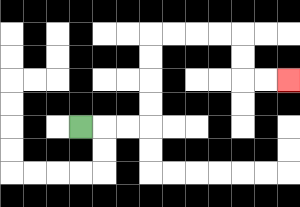{'start': '[3, 5]', 'end': '[12, 3]', 'path_directions': 'R,R,R,U,U,U,U,R,R,R,R,D,D,R,R', 'path_coordinates': '[[3, 5], [4, 5], [5, 5], [6, 5], [6, 4], [6, 3], [6, 2], [6, 1], [7, 1], [8, 1], [9, 1], [10, 1], [10, 2], [10, 3], [11, 3], [12, 3]]'}